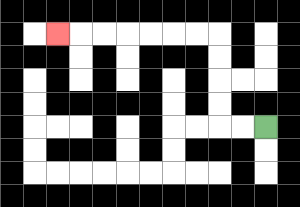{'start': '[11, 5]', 'end': '[2, 1]', 'path_directions': 'L,L,U,U,U,U,L,L,L,L,L,L,L', 'path_coordinates': '[[11, 5], [10, 5], [9, 5], [9, 4], [9, 3], [9, 2], [9, 1], [8, 1], [7, 1], [6, 1], [5, 1], [4, 1], [3, 1], [2, 1]]'}